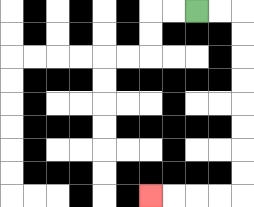{'start': '[8, 0]', 'end': '[6, 8]', 'path_directions': 'R,R,D,D,D,D,D,D,D,D,L,L,L,L', 'path_coordinates': '[[8, 0], [9, 0], [10, 0], [10, 1], [10, 2], [10, 3], [10, 4], [10, 5], [10, 6], [10, 7], [10, 8], [9, 8], [8, 8], [7, 8], [6, 8]]'}